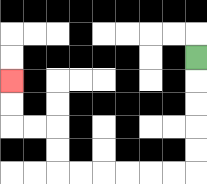{'start': '[8, 2]', 'end': '[0, 3]', 'path_directions': 'D,D,D,D,D,L,L,L,L,L,L,U,U,L,L,U,U', 'path_coordinates': '[[8, 2], [8, 3], [8, 4], [8, 5], [8, 6], [8, 7], [7, 7], [6, 7], [5, 7], [4, 7], [3, 7], [2, 7], [2, 6], [2, 5], [1, 5], [0, 5], [0, 4], [0, 3]]'}